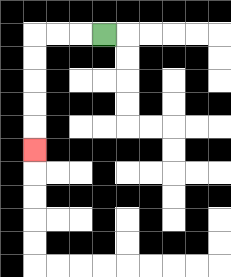{'start': '[4, 1]', 'end': '[1, 6]', 'path_directions': 'L,L,L,D,D,D,D,D', 'path_coordinates': '[[4, 1], [3, 1], [2, 1], [1, 1], [1, 2], [1, 3], [1, 4], [1, 5], [1, 6]]'}